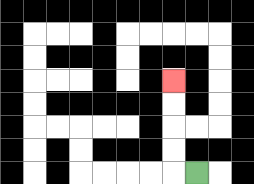{'start': '[8, 7]', 'end': '[7, 3]', 'path_directions': 'L,U,U,U,U', 'path_coordinates': '[[8, 7], [7, 7], [7, 6], [7, 5], [7, 4], [7, 3]]'}